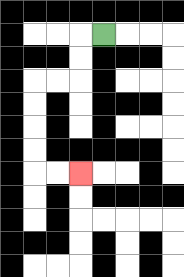{'start': '[4, 1]', 'end': '[3, 7]', 'path_directions': 'L,D,D,L,L,D,D,D,D,R,R', 'path_coordinates': '[[4, 1], [3, 1], [3, 2], [3, 3], [2, 3], [1, 3], [1, 4], [1, 5], [1, 6], [1, 7], [2, 7], [3, 7]]'}